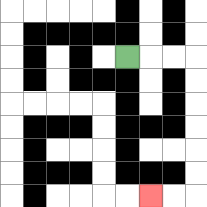{'start': '[5, 2]', 'end': '[6, 8]', 'path_directions': 'R,R,R,D,D,D,D,D,D,L,L', 'path_coordinates': '[[5, 2], [6, 2], [7, 2], [8, 2], [8, 3], [8, 4], [8, 5], [8, 6], [8, 7], [8, 8], [7, 8], [6, 8]]'}